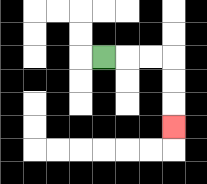{'start': '[4, 2]', 'end': '[7, 5]', 'path_directions': 'R,R,R,D,D,D', 'path_coordinates': '[[4, 2], [5, 2], [6, 2], [7, 2], [7, 3], [7, 4], [7, 5]]'}